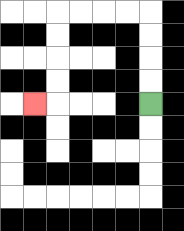{'start': '[6, 4]', 'end': '[1, 4]', 'path_directions': 'U,U,U,U,L,L,L,L,D,D,D,D,L', 'path_coordinates': '[[6, 4], [6, 3], [6, 2], [6, 1], [6, 0], [5, 0], [4, 0], [3, 0], [2, 0], [2, 1], [2, 2], [2, 3], [2, 4], [1, 4]]'}